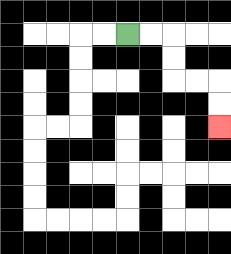{'start': '[5, 1]', 'end': '[9, 5]', 'path_directions': 'R,R,D,D,R,R,D,D', 'path_coordinates': '[[5, 1], [6, 1], [7, 1], [7, 2], [7, 3], [8, 3], [9, 3], [9, 4], [9, 5]]'}